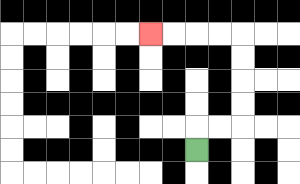{'start': '[8, 6]', 'end': '[6, 1]', 'path_directions': 'U,R,R,U,U,U,U,L,L,L,L', 'path_coordinates': '[[8, 6], [8, 5], [9, 5], [10, 5], [10, 4], [10, 3], [10, 2], [10, 1], [9, 1], [8, 1], [7, 1], [6, 1]]'}